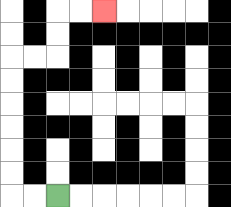{'start': '[2, 8]', 'end': '[4, 0]', 'path_directions': 'L,L,U,U,U,U,U,U,R,R,U,U,R,R', 'path_coordinates': '[[2, 8], [1, 8], [0, 8], [0, 7], [0, 6], [0, 5], [0, 4], [0, 3], [0, 2], [1, 2], [2, 2], [2, 1], [2, 0], [3, 0], [4, 0]]'}